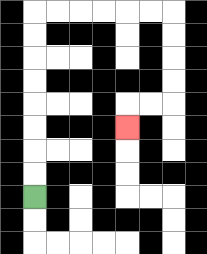{'start': '[1, 8]', 'end': '[5, 5]', 'path_directions': 'U,U,U,U,U,U,U,U,R,R,R,R,R,R,D,D,D,D,L,L,D', 'path_coordinates': '[[1, 8], [1, 7], [1, 6], [1, 5], [1, 4], [1, 3], [1, 2], [1, 1], [1, 0], [2, 0], [3, 0], [4, 0], [5, 0], [6, 0], [7, 0], [7, 1], [7, 2], [7, 3], [7, 4], [6, 4], [5, 4], [5, 5]]'}